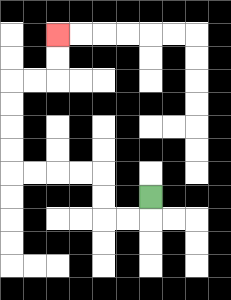{'start': '[6, 8]', 'end': '[2, 1]', 'path_directions': 'D,L,L,U,U,L,L,L,L,U,U,U,U,R,R,U,U', 'path_coordinates': '[[6, 8], [6, 9], [5, 9], [4, 9], [4, 8], [4, 7], [3, 7], [2, 7], [1, 7], [0, 7], [0, 6], [0, 5], [0, 4], [0, 3], [1, 3], [2, 3], [2, 2], [2, 1]]'}